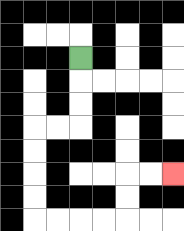{'start': '[3, 2]', 'end': '[7, 7]', 'path_directions': 'D,D,D,L,L,D,D,D,D,R,R,R,R,U,U,R,R', 'path_coordinates': '[[3, 2], [3, 3], [3, 4], [3, 5], [2, 5], [1, 5], [1, 6], [1, 7], [1, 8], [1, 9], [2, 9], [3, 9], [4, 9], [5, 9], [5, 8], [5, 7], [6, 7], [7, 7]]'}